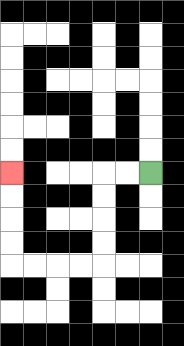{'start': '[6, 7]', 'end': '[0, 7]', 'path_directions': 'L,L,D,D,D,D,L,L,L,L,U,U,U,U', 'path_coordinates': '[[6, 7], [5, 7], [4, 7], [4, 8], [4, 9], [4, 10], [4, 11], [3, 11], [2, 11], [1, 11], [0, 11], [0, 10], [0, 9], [0, 8], [0, 7]]'}